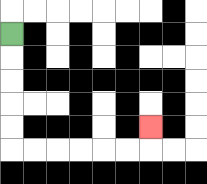{'start': '[0, 1]', 'end': '[6, 5]', 'path_directions': 'D,D,D,D,D,R,R,R,R,R,R,U', 'path_coordinates': '[[0, 1], [0, 2], [0, 3], [0, 4], [0, 5], [0, 6], [1, 6], [2, 6], [3, 6], [4, 6], [5, 6], [6, 6], [6, 5]]'}